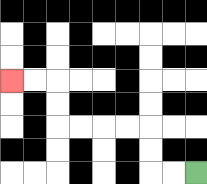{'start': '[8, 7]', 'end': '[0, 3]', 'path_directions': 'L,L,U,U,L,L,L,L,U,U,L,L', 'path_coordinates': '[[8, 7], [7, 7], [6, 7], [6, 6], [6, 5], [5, 5], [4, 5], [3, 5], [2, 5], [2, 4], [2, 3], [1, 3], [0, 3]]'}